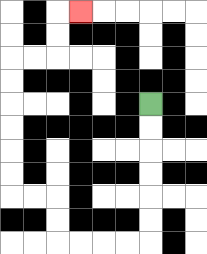{'start': '[6, 4]', 'end': '[3, 0]', 'path_directions': 'D,D,D,D,D,D,L,L,L,L,U,U,L,L,U,U,U,U,U,U,R,R,U,U,R', 'path_coordinates': '[[6, 4], [6, 5], [6, 6], [6, 7], [6, 8], [6, 9], [6, 10], [5, 10], [4, 10], [3, 10], [2, 10], [2, 9], [2, 8], [1, 8], [0, 8], [0, 7], [0, 6], [0, 5], [0, 4], [0, 3], [0, 2], [1, 2], [2, 2], [2, 1], [2, 0], [3, 0]]'}